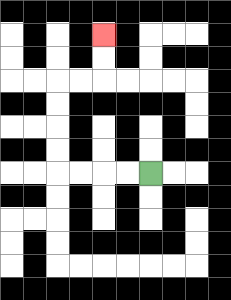{'start': '[6, 7]', 'end': '[4, 1]', 'path_directions': 'L,L,L,L,U,U,U,U,R,R,U,U', 'path_coordinates': '[[6, 7], [5, 7], [4, 7], [3, 7], [2, 7], [2, 6], [2, 5], [2, 4], [2, 3], [3, 3], [4, 3], [4, 2], [4, 1]]'}